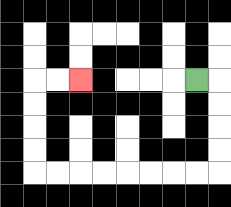{'start': '[8, 3]', 'end': '[3, 3]', 'path_directions': 'R,D,D,D,D,L,L,L,L,L,L,L,L,U,U,U,U,R,R', 'path_coordinates': '[[8, 3], [9, 3], [9, 4], [9, 5], [9, 6], [9, 7], [8, 7], [7, 7], [6, 7], [5, 7], [4, 7], [3, 7], [2, 7], [1, 7], [1, 6], [1, 5], [1, 4], [1, 3], [2, 3], [3, 3]]'}